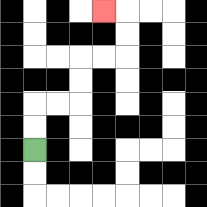{'start': '[1, 6]', 'end': '[4, 0]', 'path_directions': 'U,U,R,R,U,U,R,R,U,U,L', 'path_coordinates': '[[1, 6], [1, 5], [1, 4], [2, 4], [3, 4], [3, 3], [3, 2], [4, 2], [5, 2], [5, 1], [5, 0], [4, 0]]'}